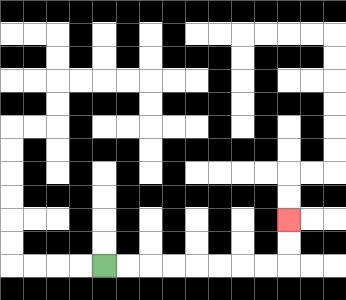{'start': '[4, 11]', 'end': '[12, 9]', 'path_directions': 'R,R,R,R,R,R,R,R,U,U', 'path_coordinates': '[[4, 11], [5, 11], [6, 11], [7, 11], [8, 11], [9, 11], [10, 11], [11, 11], [12, 11], [12, 10], [12, 9]]'}